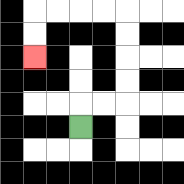{'start': '[3, 5]', 'end': '[1, 2]', 'path_directions': 'U,R,R,U,U,U,U,L,L,L,L,D,D', 'path_coordinates': '[[3, 5], [3, 4], [4, 4], [5, 4], [5, 3], [5, 2], [5, 1], [5, 0], [4, 0], [3, 0], [2, 0], [1, 0], [1, 1], [1, 2]]'}